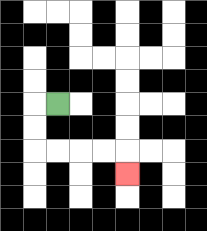{'start': '[2, 4]', 'end': '[5, 7]', 'path_directions': 'L,D,D,R,R,R,R,D', 'path_coordinates': '[[2, 4], [1, 4], [1, 5], [1, 6], [2, 6], [3, 6], [4, 6], [5, 6], [5, 7]]'}